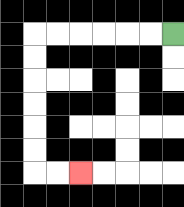{'start': '[7, 1]', 'end': '[3, 7]', 'path_directions': 'L,L,L,L,L,L,D,D,D,D,D,D,R,R', 'path_coordinates': '[[7, 1], [6, 1], [5, 1], [4, 1], [3, 1], [2, 1], [1, 1], [1, 2], [1, 3], [1, 4], [1, 5], [1, 6], [1, 7], [2, 7], [3, 7]]'}